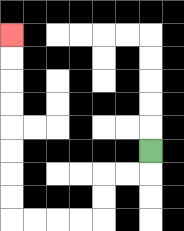{'start': '[6, 6]', 'end': '[0, 1]', 'path_directions': 'D,L,L,D,D,L,L,L,L,U,U,U,U,U,U,U,U', 'path_coordinates': '[[6, 6], [6, 7], [5, 7], [4, 7], [4, 8], [4, 9], [3, 9], [2, 9], [1, 9], [0, 9], [0, 8], [0, 7], [0, 6], [0, 5], [0, 4], [0, 3], [0, 2], [0, 1]]'}